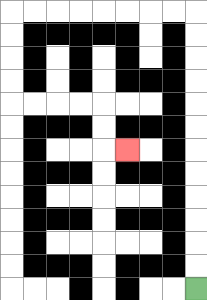{'start': '[8, 12]', 'end': '[5, 6]', 'path_directions': 'U,U,U,U,U,U,U,U,U,U,U,U,L,L,L,L,L,L,L,L,D,D,D,D,R,R,R,R,D,D,R', 'path_coordinates': '[[8, 12], [8, 11], [8, 10], [8, 9], [8, 8], [8, 7], [8, 6], [8, 5], [8, 4], [8, 3], [8, 2], [8, 1], [8, 0], [7, 0], [6, 0], [5, 0], [4, 0], [3, 0], [2, 0], [1, 0], [0, 0], [0, 1], [0, 2], [0, 3], [0, 4], [1, 4], [2, 4], [3, 4], [4, 4], [4, 5], [4, 6], [5, 6]]'}